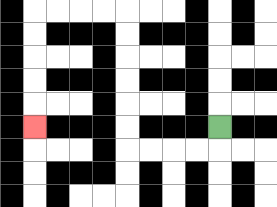{'start': '[9, 5]', 'end': '[1, 5]', 'path_directions': 'D,L,L,L,L,U,U,U,U,U,U,L,L,L,L,D,D,D,D,D', 'path_coordinates': '[[9, 5], [9, 6], [8, 6], [7, 6], [6, 6], [5, 6], [5, 5], [5, 4], [5, 3], [5, 2], [5, 1], [5, 0], [4, 0], [3, 0], [2, 0], [1, 0], [1, 1], [1, 2], [1, 3], [1, 4], [1, 5]]'}